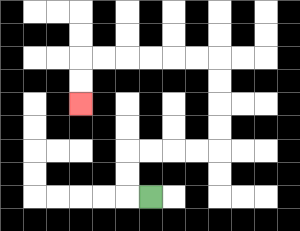{'start': '[6, 8]', 'end': '[3, 4]', 'path_directions': 'L,U,U,R,R,R,R,U,U,U,U,L,L,L,L,L,L,D,D', 'path_coordinates': '[[6, 8], [5, 8], [5, 7], [5, 6], [6, 6], [7, 6], [8, 6], [9, 6], [9, 5], [9, 4], [9, 3], [9, 2], [8, 2], [7, 2], [6, 2], [5, 2], [4, 2], [3, 2], [3, 3], [3, 4]]'}